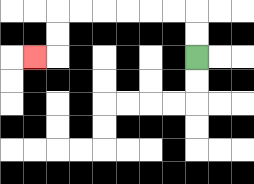{'start': '[8, 2]', 'end': '[1, 2]', 'path_directions': 'U,U,L,L,L,L,L,L,D,D,L', 'path_coordinates': '[[8, 2], [8, 1], [8, 0], [7, 0], [6, 0], [5, 0], [4, 0], [3, 0], [2, 0], [2, 1], [2, 2], [1, 2]]'}